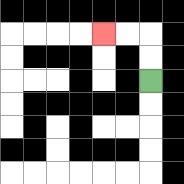{'start': '[6, 3]', 'end': '[4, 1]', 'path_directions': 'U,U,L,L', 'path_coordinates': '[[6, 3], [6, 2], [6, 1], [5, 1], [4, 1]]'}